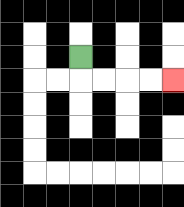{'start': '[3, 2]', 'end': '[7, 3]', 'path_directions': 'D,R,R,R,R', 'path_coordinates': '[[3, 2], [3, 3], [4, 3], [5, 3], [6, 3], [7, 3]]'}